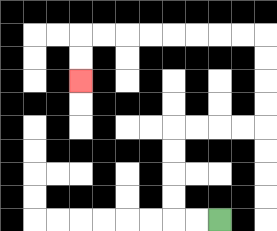{'start': '[9, 9]', 'end': '[3, 3]', 'path_directions': 'L,L,U,U,U,U,R,R,R,R,U,U,U,U,L,L,L,L,L,L,L,L,D,D', 'path_coordinates': '[[9, 9], [8, 9], [7, 9], [7, 8], [7, 7], [7, 6], [7, 5], [8, 5], [9, 5], [10, 5], [11, 5], [11, 4], [11, 3], [11, 2], [11, 1], [10, 1], [9, 1], [8, 1], [7, 1], [6, 1], [5, 1], [4, 1], [3, 1], [3, 2], [3, 3]]'}